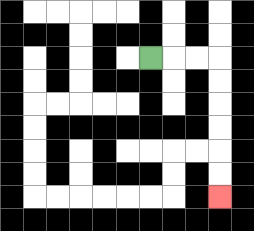{'start': '[6, 2]', 'end': '[9, 8]', 'path_directions': 'R,R,R,D,D,D,D,D,D', 'path_coordinates': '[[6, 2], [7, 2], [8, 2], [9, 2], [9, 3], [9, 4], [9, 5], [9, 6], [9, 7], [9, 8]]'}